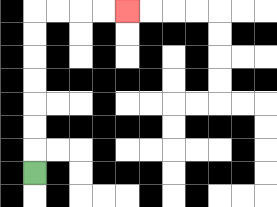{'start': '[1, 7]', 'end': '[5, 0]', 'path_directions': 'U,U,U,U,U,U,U,R,R,R,R', 'path_coordinates': '[[1, 7], [1, 6], [1, 5], [1, 4], [1, 3], [1, 2], [1, 1], [1, 0], [2, 0], [3, 0], [4, 0], [5, 0]]'}